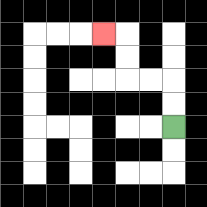{'start': '[7, 5]', 'end': '[4, 1]', 'path_directions': 'U,U,L,L,U,U,L', 'path_coordinates': '[[7, 5], [7, 4], [7, 3], [6, 3], [5, 3], [5, 2], [5, 1], [4, 1]]'}